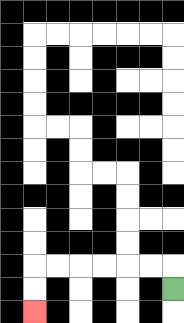{'start': '[7, 12]', 'end': '[1, 13]', 'path_directions': 'U,L,L,L,L,L,L,D,D', 'path_coordinates': '[[7, 12], [7, 11], [6, 11], [5, 11], [4, 11], [3, 11], [2, 11], [1, 11], [1, 12], [1, 13]]'}